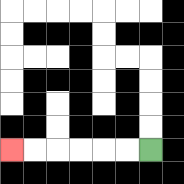{'start': '[6, 6]', 'end': '[0, 6]', 'path_directions': 'L,L,L,L,L,L', 'path_coordinates': '[[6, 6], [5, 6], [4, 6], [3, 6], [2, 6], [1, 6], [0, 6]]'}